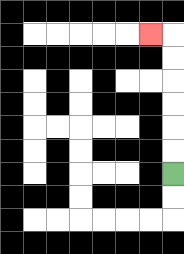{'start': '[7, 7]', 'end': '[6, 1]', 'path_directions': 'U,U,U,U,U,U,L', 'path_coordinates': '[[7, 7], [7, 6], [7, 5], [7, 4], [7, 3], [7, 2], [7, 1], [6, 1]]'}